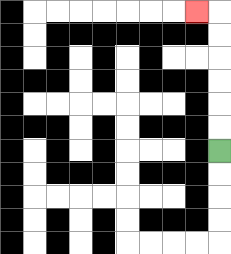{'start': '[9, 6]', 'end': '[8, 0]', 'path_directions': 'U,U,U,U,U,U,L', 'path_coordinates': '[[9, 6], [9, 5], [9, 4], [9, 3], [9, 2], [9, 1], [9, 0], [8, 0]]'}